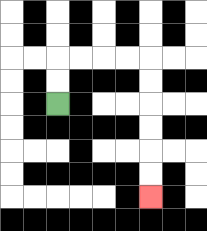{'start': '[2, 4]', 'end': '[6, 8]', 'path_directions': 'U,U,R,R,R,R,D,D,D,D,D,D', 'path_coordinates': '[[2, 4], [2, 3], [2, 2], [3, 2], [4, 2], [5, 2], [6, 2], [6, 3], [6, 4], [6, 5], [6, 6], [6, 7], [6, 8]]'}